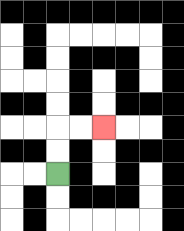{'start': '[2, 7]', 'end': '[4, 5]', 'path_directions': 'U,U,R,R', 'path_coordinates': '[[2, 7], [2, 6], [2, 5], [3, 5], [4, 5]]'}